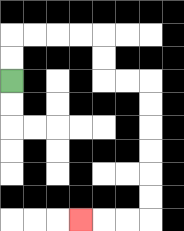{'start': '[0, 3]', 'end': '[3, 9]', 'path_directions': 'U,U,R,R,R,R,D,D,R,R,D,D,D,D,D,D,L,L,L', 'path_coordinates': '[[0, 3], [0, 2], [0, 1], [1, 1], [2, 1], [3, 1], [4, 1], [4, 2], [4, 3], [5, 3], [6, 3], [6, 4], [6, 5], [6, 6], [6, 7], [6, 8], [6, 9], [5, 9], [4, 9], [3, 9]]'}